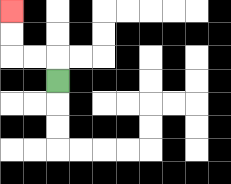{'start': '[2, 3]', 'end': '[0, 0]', 'path_directions': 'U,L,L,U,U', 'path_coordinates': '[[2, 3], [2, 2], [1, 2], [0, 2], [0, 1], [0, 0]]'}